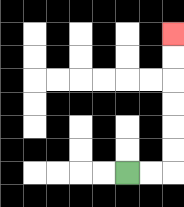{'start': '[5, 7]', 'end': '[7, 1]', 'path_directions': 'R,R,U,U,U,U,U,U', 'path_coordinates': '[[5, 7], [6, 7], [7, 7], [7, 6], [7, 5], [7, 4], [7, 3], [7, 2], [7, 1]]'}